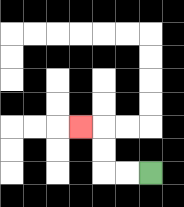{'start': '[6, 7]', 'end': '[3, 5]', 'path_directions': 'L,L,U,U,L', 'path_coordinates': '[[6, 7], [5, 7], [4, 7], [4, 6], [4, 5], [3, 5]]'}